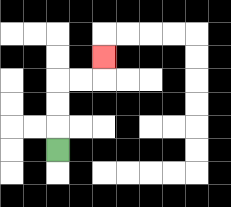{'start': '[2, 6]', 'end': '[4, 2]', 'path_directions': 'U,U,U,R,R,U', 'path_coordinates': '[[2, 6], [2, 5], [2, 4], [2, 3], [3, 3], [4, 3], [4, 2]]'}